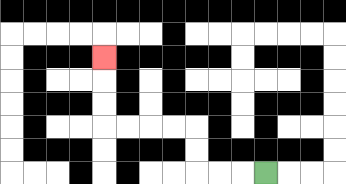{'start': '[11, 7]', 'end': '[4, 2]', 'path_directions': 'L,L,L,U,U,L,L,L,L,U,U,U', 'path_coordinates': '[[11, 7], [10, 7], [9, 7], [8, 7], [8, 6], [8, 5], [7, 5], [6, 5], [5, 5], [4, 5], [4, 4], [4, 3], [4, 2]]'}